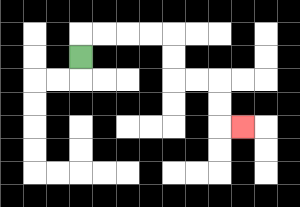{'start': '[3, 2]', 'end': '[10, 5]', 'path_directions': 'U,R,R,R,R,D,D,R,R,D,D,R', 'path_coordinates': '[[3, 2], [3, 1], [4, 1], [5, 1], [6, 1], [7, 1], [7, 2], [7, 3], [8, 3], [9, 3], [9, 4], [9, 5], [10, 5]]'}